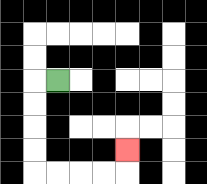{'start': '[2, 3]', 'end': '[5, 6]', 'path_directions': 'L,D,D,D,D,R,R,R,R,U', 'path_coordinates': '[[2, 3], [1, 3], [1, 4], [1, 5], [1, 6], [1, 7], [2, 7], [3, 7], [4, 7], [5, 7], [5, 6]]'}